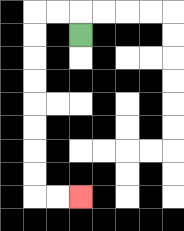{'start': '[3, 1]', 'end': '[3, 8]', 'path_directions': 'U,L,L,D,D,D,D,D,D,D,D,R,R', 'path_coordinates': '[[3, 1], [3, 0], [2, 0], [1, 0], [1, 1], [1, 2], [1, 3], [1, 4], [1, 5], [1, 6], [1, 7], [1, 8], [2, 8], [3, 8]]'}